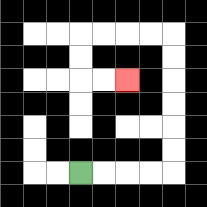{'start': '[3, 7]', 'end': '[5, 3]', 'path_directions': 'R,R,R,R,U,U,U,U,U,U,L,L,L,L,D,D,R,R', 'path_coordinates': '[[3, 7], [4, 7], [5, 7], [6, 7], [7, 7], [7, 6], [7, 5], [7, 4], [7, 3], [7, 2], [7, 1], [6, 1], [5, 1], [4, 1], [3, 1], [3, 2], [3, 3], [4, 3], [5, 3]]'}